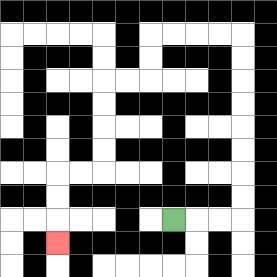{'start': '[7, 9]', 'end': '[2, 10]', 'path_directions': 'R,R,R,U,U,U,U,U,U,U,U,L,L,L,L,D,D,L,L,D,D,D,D,L,L,D,D,D', 'path_coordinates': '[[7, 9], [8, 9], [9, 9], [10, 9], [10, 8], [10, 7], [10, 6], [10, 5], [10, 4], [10, 3], [10, 2], [10, 1], [9, 1], [8, 1], [7, 1], [6, 1], [6, 2], [6, 3], [5, 3], [4, 3], [4, 4], [4, 5], [4, 6], [4, 7], [3, 7], [2, 7], [2, 8], [2, 9], [2, 10]]'}